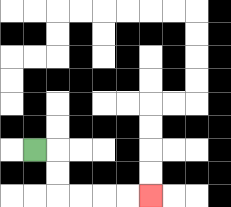{'start': '[1, 6]', 'end': '[6, 8]', 'path_directions': 'R,D,D,R,R,R,R', 'path_coordinates': '[[1, 6], [2, 6], [2, 7], [2, 8], [3, 8], [4, 8], [5, 8], [6, 8]]'}